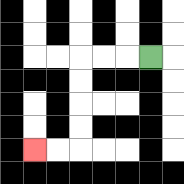{'start': '[6, 2]', 'end': '[1, 6]', 'path_directions': 'L,L,L,D,D,D,D,L,L', 'path_coordinates': '[[6, 2], [5, 2], [4, 2], [3, 2], [3, 3], [3, 4], [3, 5], [3, 6], [2, 6], [1, 6]]'}